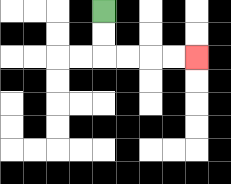{'start': '[4, 0]', 'end': '[8, 2]', 'path_directions': 'D,D,R,R,R,R', 'path_coordinates': '[[4, 0], [4, 1], [4, 2], [5, 2], [6, 2], [7, 2], [8, 2]]'}